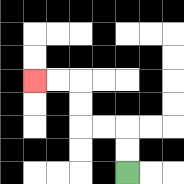{'start': '[5, 7]', 'end': '[1, 3]', 'path_directions': 'U,U,L,L,U,U,L,L', 'path_coordinates': '[[5, 7], [5, 6], [5, 5], [4, 5], [3, 5], [3, 4], [3, 3], [2, 3], [1, 3]]'}